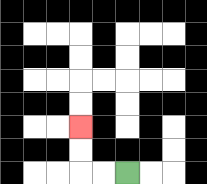{'start': '[5, 7]', 'end': '[3, 5]', 'path_directions': 'L,L,U,U', 'path_coordinates': '[[5, 7], [4, 7], [3, 7], [3, 6], [3, 5]]'}